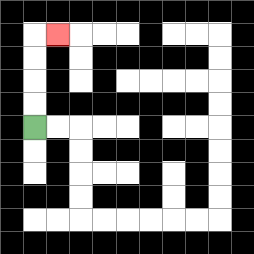{'start': '[1, 5]', 'end': '[2, 1]', 'path_directions': 'U,U,U,U,R', 'path_coordinates': '[[1, 5], [1, 4], [1, 3], [1, 2], [1, 1], [2, 1]]'}